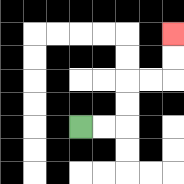{'start': '[3, 5]', 'end': '[7, 1]', 'path_directions': 'R,R,U,U,R,R,U,U', 'path_coordinates': '[[3, 5], [4, 5], [5, 5], [5, 4], [5, 3], [6, 3], [7, 3], [7, 2], [7, 1]]'}